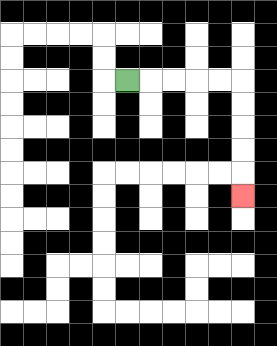{'start': '[5, 3]', 'end': '[10, 8]', 'path_directions': 'R,R,R,R,R,D,D,D,D,D', 'path_coordinates': '[[5, 3], [6, 3], [7, 3], [8, 3], [9, 3], [10, 3], [10, 4], [10, 5], [10, 6], [10, 7], [10, 8]]'}